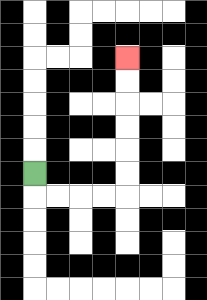{'start': '[1, 7]', 'end': '[5, 2]', 'path_directions': 'D,R,R,R,R,U,U,U,U,U,U', 'path_coordinates': '[[1, 7], [1, 8], [2, 8], [3, 8], [4, 8], [5, 8], [5, 7], [5, 6], [5, 5], [5, 4], [5, 3], [5, 2]]'}